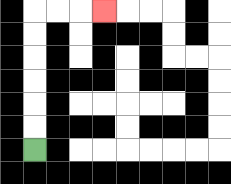{'start': '[1, 6]', 'end': '[4, 0]', 'path_directions': 'U,U,U,U,U,U,R,R,R', 'path_coordinates': '[[1, 6], [1, 5], [1, 4], [1, 3], [1, 2], [1, 1], [1, 0], [2, 0], [3, 0], [4, 0]]'}